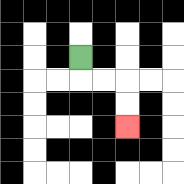{'start': '[3, 2]', 'end': '[5, 5]', 'path_directions': 'D,R,R,D,D', 'path_coordinates': '[[3, 2], [3, 3], [4, 3], [5, 3], [5, 4], [5, 5]]'}